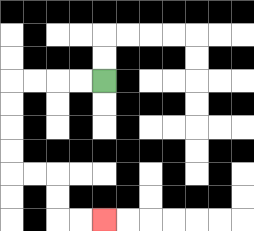{'start': '[4, 3]', 'end': '[4, 9]', 'path_directions': 'L,L,L,L,D,D,D,D,R,R,D,D,R,R', 'path_coordinates': '[[4, 3], [3, 3], [2, 3], [1, 3], [0, 3], [0, 4], [0, 5], [0, 6], [0, 7], [1, 7], [2, 7], [2, 8], [2, 9], [3, 9], [4, 9]]'}